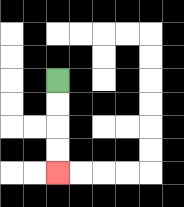{'start': '[2, 3]', 'end': '[2, 7]', 'path_directions': 'D,D,D,D', 'path_coordinates': '[[2, 3], [2, 4], [2, 5], [2, 6], [2, 7]]'}